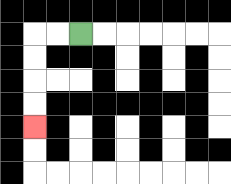{'start': '[3, 1]', 'end': '[1, 5]', 'path_directions': 'L,L,D,D,D,D', 'path_coordinates': '[[3, 1], [2, 1], [1, 1], [1, 2], [1, 3], [1, 4], [1, 5]]'}